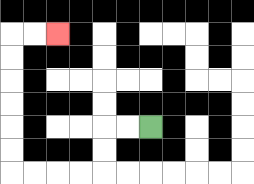{'start': '[6, 5]', 'end': '[2, 1]', 'path_directions': 'L,L,D,D,L,L,L,L,U,U,U,U,U,U,R,R', 'path_coordinates': '[[6, 5], [5, 5], [4, 5], [4, 6], [4, 7], [3, 7], [2, 7], [1, 7], [0, 7], [0, 6], [0, 5], [0, 4], [0, 3], [0, 2], [0, 1], [1, 1], [2, 1]]'}